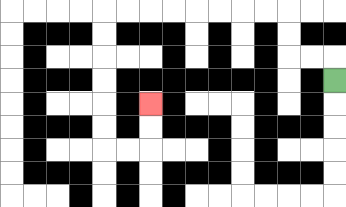{'start': '[14, 3]', 'end': '[6, 4]', 'path_directions': 'U,L,L,U,U,L,L,L,L,L,L,L,L,D,D,D,D,D,D,R,R,U,U', 'path_coordinates': '[[14, 3], [14, 2], [13, 2], [12, 2], [12, 1], [12, 0], [11, 0], [10, 0], [9, 0], [8, 0], [7, 0], [6, 0], [5, 0], [4, 0], [4, 1], [4, 2], [4, 3], [4, 4], [4, 5], [4, 6], [5, 6], [6, 6], [6, 5], [6, 4]]'}